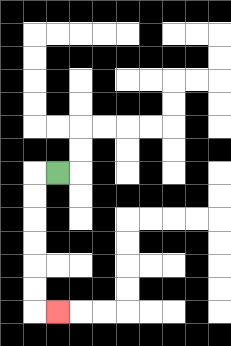{'start': '[2, 7]', 'end': '[2, 13]', 'path_directions': 'L,D,D,D,D,D,D,R', 'path_coordinates': '[[2, 7], [1, 7], [1, 8], [1, 9], [1, 10], [1, 11], [1, 12], [1, 13], [2, 13]]'}